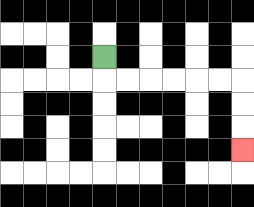{'start': '[4, 2]', 'end': '[10, 6]', 'path_directions': 'D,R,R,R,R,R,R,D,D,D', 'path_coordinates': '[[4, 2], [4, 3], [5, 3], [6, 3], [7, 3], [8, 3], [9, 3], [10, 3], [10, 4], [10, 5], [10, 6]]'}